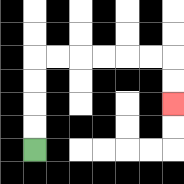{'start': '[1, 6]', 'end': '[7, 4]', 'path_directions': 'U,U,U,U,R,R,R,R,R,R,D,D', 'path_coordinates': '[[1, 6], [1, 5], [1, 4], [1, 3], [1, 2], [2, 2], [3, 2], [4, 2], [5, 2], [6, 2], [7, 2], [7, 3], [7, 4]]'}